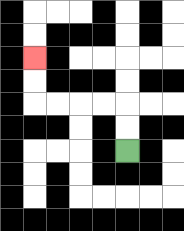{'start': '[5, 6]', 'end': '[1, 2]', 'path_directions': 'U,U,L,L,L,L,U,U', 'path_coordinates': '[[5, 6], [5, 5], [5, 4], [4, 4], [3, 4], [2, 4], [1, 4], [1, 3], [1, 2]]'}